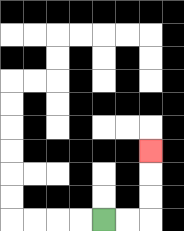{'start': '[4, 9]', 'end': '[6, 6]', 'path_directions': 'R,R,U,U,U', 'path_coordinates': '[[4, 9], [5, 9], [6, 9], [6, 8], [6, 7], [6, 6]]'}